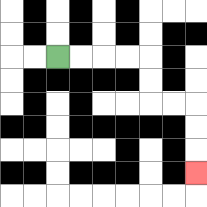{'start': '[2, 2]', 'end': '[8, 7]', 'path_directions': 'R,R,R,R,D,D,R,R,D,D,D', 'path_coordinates': '[[2, 2], [3, 2], [4, 2], [5, 2], [6, 2], [6, 3], [6, 4], [7, 4], [8, 4], [8, 5], [8, 6], [8, 7]]'}